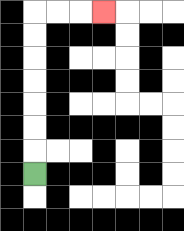{'start': '[1, 7]', 'end': '[4, 0]', 'path_directions': 'U,U,U,U,U,U,U,R,R,R', 'path_coordinates': '[[1, 7], [1, 6], [1, 5], [1, 4], [1, 3], [1, 2], [1, 1], [1, 0], [2, 0], [3, 0], [4, 0]]'}